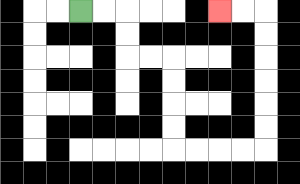{'start': '[3, 0]', 'end': '[9, 0]', 'path_directions': 'R,R,D,D,R,R,D,D,D,D,R,R,R,R,U,U,U,U,U,U,L,L', 'path_coordinates': '[[3, 0], [4, 0], [5, 0], [5, 1], [5, 2], [6, 2], [7, 2], [7, 3], [7, 4], [7, 5], [7, 6], [8, 6], [9, 6], [10, 6], [11, 6], [11, 5], [11, 4], [11, 3], [11, 2], [11, 1], [11, 0], [10, 0], [9, 0]]'}